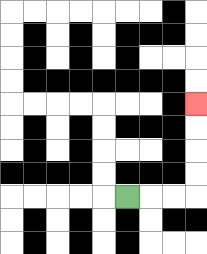{'start': '[5, 8]', 'end': '[8, 4]', 'path_directions': 'R,R,R,U,U,U,U', 'path_coordinates': '[[5, 8], [6, 8], [7, 8], [8, 8], [8, 7], [8, 6], [8, 5], [8, 4]]'}